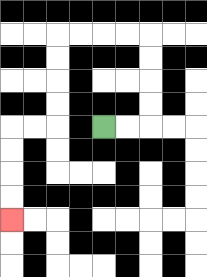{'start': '[4, 5]', 'end': '[0, 9]', 'path_directions': 'R,R,U,U,U,U,L,L,L,L,D,D,D,D,L,L,D,D,D,D', 'path_coordinates': '[[4, 5], [5, 5], [6, 5], [6, 4], [6, 3], [6, 2], [6, 1], [5, 1], [4, 1], [3, 1], [2, 1], [2, 2], [2, 3], [2, 4], [2, 5], [1, 5], [0, 5], [0, 6], [0, 7], [0, 8], [0, 9]]'}